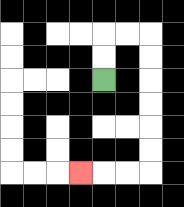{'start': '[4, 3]', 'end': '[3, 7]', 'path_directions': 'U,U,R,R,D,D,D,D,D,D,L,L,L', 'path_coordinates': '[[4, 3], [4, 2], [4, 1], [5, 1], [6, 1], [6, 2], [6, 3], [6, 4], [6, 5], [6, 6], [6, 7], [5, 7], [4, 7], [3, 7]]'}